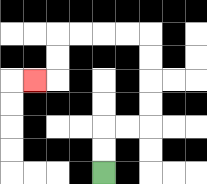{'start': '[4, 7]', 'end': '[1, 3]', 'path_directions': 'U,U,R,R,U,U,U,U,L,L,L,L,D,D,L', 'path_coordinates': '[[4, 7], [4, 6], [4, 5], [5, 5], [6, 5], [6, 4], [6, 3], [6, 2], [6, 1], [5, 1], [4, 1], [3, 1], [2, 1], [2, 2], [2, 3], [1, 3]]'}